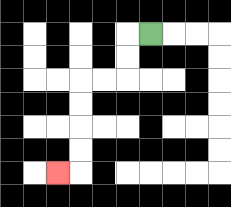{'start': '[6, 1]', 'end': '[2, 7]', 'path_directions': 'L,D,D,L,L,D,D,D,D,L', 'path_coordinates': '[[6, 1], [5, 1], [5, 2], [5, 3], [4, 3], [3, 3], [3, 4], [3, 5], [3, 6], [3, 7], [2, 7]]'}